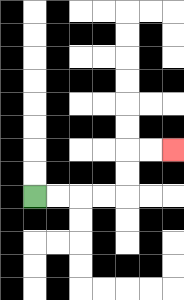{'start': '[1, 8]', 'end': '[7, 6]', 'path_directions': 'R,R,R,R,U,U,R,R', 'path_coordinates': '[[1, 8], [2, 8], [3, 8], [4, 8], [5, 8], [5, 7], [5, 6], [6, 6], [7, 6]]'}